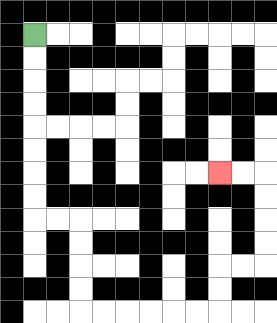{'start': '[1, 1]', 'end': '[9, 7]', 'path_directions': 'D,D,D,D,D,D,D,D,R,R,D,D,D,D,R,R,R,R,R,R,U,U,R,R,U,U,U,U,L,L', 'path_coordinates': '[[1, 1], [1, 2], [1, 3], [1, 4], [1, 5], [1, 6], [1, 7], [1, 8], [1, 9], [2, 9], [3, 9], [3, 10], [3, 11], [3, 12], [3, 13], [4, 13], [5, 13], [6, 13], [7, 13], [8, 13], [9, 13], [9, 12], [9, 11], [10, 11], [11, 11], [11, 10], [11, 9], [11, 8], [11, 7], [10, 7], [9, 7]]'}